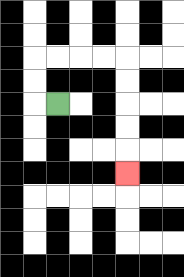{'start': '[2, 4]', 'end': '[5, 7]', 'path_directions': 'L,U,U,R,R,R,R,D,D,D,D,D', 'path_coordinates': '[[2, 4], [1, 4], [1, 3], [1, 2], [2, 2], [3, 2], [4, 2], [5, 2], [5, 3], [5, 4], [5, 5], [5, 6], [5, 7]]'}